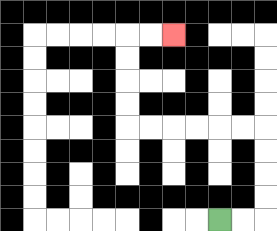{'start': '[9, 9]', 'end': '[7, 1]', 'path_directions': 'R,R,U,U,U,U,L,L,L,L,L,L,U,U,U,U,R,R', 'path_coordinates': '[[9, 9], [10, 9], [11, 9], [11, 8], [11, 7], [11, 6], [11, 5], [10, 5], [9, 5], [8, 5], [7, 5], [6, 5], [5, 5], [5, 4], [5, 3], [5, 2], [5, 1], [6, 1], [7, 1]]'}